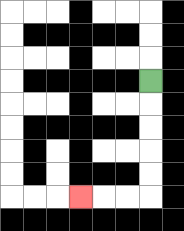{'start': '[6, 3]', 'end': '[3, 8]', 'path_directions': 'D,D,D,D,D,L,L,L', 'path_coordinates': '[[6, 3], [6, 4], [6, 5], [6, 6], [6, 7], [6, 8], [5, 8], [4, 8], [3, 8]]'}